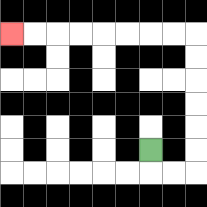{'start': '[6, 6]', 'end': '[0, 1]', 'path_directions': 'D,R,R,U,U,U,U,U,U,L,L,L,L,L,L,L,L', 'path_coordinates': '[[6, 6], [6, 7], [7, 7], [8, 7], [8, 6], [8, 5], [8, 4], [8, 3], [8, 2], [8, 1], [7, 1], [6, 1], [5, 1], [4, 1], [3, 1], [2, 1], [1, 1], [0, 1]]'}